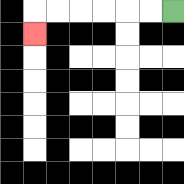{'start': '[7, 0]', 'end': '[1, 1]', 'path_directions': 'L,L,L,L,L,L,D', 'path_coordinates': '[[7, 0], [6, 0], [5, 0], [4, 0], [3, 0], [2, 0], [1, 0], [1, 1]]'}